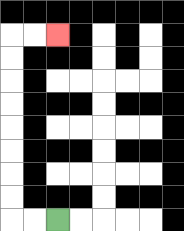{'start': '[2, 9]', 'end': '[2, 1]', 'path_directions': 'L,L,U,U,U,U,U,U,U,U,R,R', 'path_coordinates': '[[2, 9], [1, 9], [0, 9], [0, 8], [0, 7], [0, 6], [0, 5], [0, 4], [0, 3], [0, 2], [0, 1], [1, 1], [2, 1]]'}